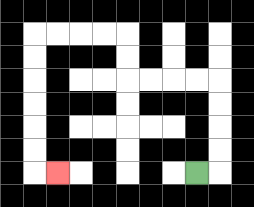{'start': '[8, 7]', 'end': '[2, 7]', 'path_directions': 'R,U,U,U,U,L,L,L,L,U,U,L,L,L,L,D,D,D,D,D,D,R', 'path_coordinates': '[[8, 7], [9, 7], [9, 6], [9, 5], [9, 4], [9, 3], [8, 3], [7, 3], [6, 3], [5, 3], [5, 2], [5, 1], [4, 1], [3, 1], [2, 1], [1, 1], [1, 2], [1, 3], [1, 4], [1, 5], [1, 6], [1, 7], [2, 7]]'}